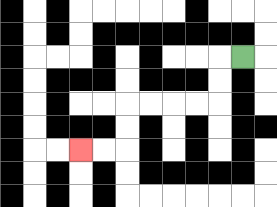{'start': '[10, 2]', 'end': '[3, 6]', 'path_directions': 'L,D,D,L,L,L,L,D,D,L,L', 'path_coordinates': '[[10, 2], [9, 2], [9, 3], [9, 4], [8, 4], [7, 4], [6, 4], [5, 4], [5, 5], [5, 6], [4, 6], [3, 6]]'}